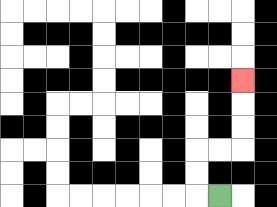{'start': '[9, 8]', 'end': '[10, 3]', 'path_directions': 'L,U,U,R,R,U,U,U', 'path_coordinates': '[[9, 8], [8, 8], [8, 7], [8, 6], [9, 6], [10, 6], [10, 5], [10, 4], [10, 3]]'}